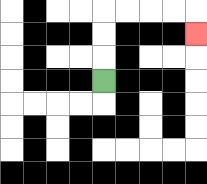{'start': '[4, 3]', 'end': '[8, 1]', 'path_directions': 'U,U,U,R,R,R,R,D', 'path_coordinates': '[[4, 3], [4, 2], [4, 1], [4, 0], [5, 0], [6, 0], [7, 0], [8, 0], [8, 1]]'}